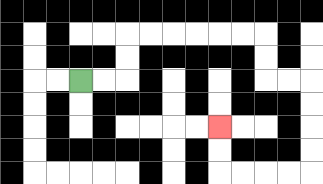{'start': '[3, 3]', 'end': '[9, 5]', 'path_directions': 'R,R,U,U,R,R,R,R,R,R,D,D,R,R,D,D,D,D,L,L,L,L,U,U', 'path_coordinates': '[[3, 3], [4, 3], [5, 3], [5, 2], [5, 1], [6, 1], [7, 1], [8, 1], [9, 1], [10, 1], [11, 1], [11, 2], [11, 3], [12, 3], [13, 3], [13, 4], [13, 5], [13, 6], [13, 7], [12, 7], [11, 7], [10, 7], [9, 7], [9, 6], [9, 5]]'}